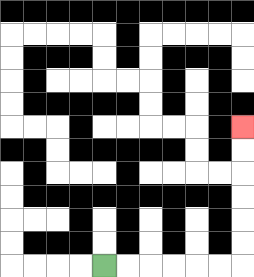{'start': '[4, 11]', 'end': '[10, 5]', 'path_directions': 'R,R,R,R,R,R,U,U,U,U,U,U', 'path_coordinates': '[[4, 11], [5, 11], [6, 11], [7, 11], [8, 11], [9, 11], [10, 11], [10, 10], [10, 9], [10, 8], [10, 7], [10, 6], [10, 5]]'}